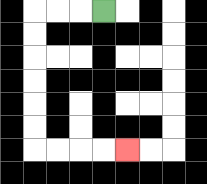{'start': '[4, 0]', 'end': '[5, 6]', 'path_directions': 'L,L,L,D,D,D,D,D,D,R,R,R,R', 'path_coordinates': '[[4, 0], [3, 0], [2, 0], [1, 0], [1, 1], [1, 2], [1, 3], [1, 4], [1, 5], [1, 6], [2, 6], [3, 6], [4, 6], [5, 6]]'}